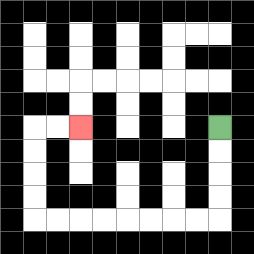{'start': '[9, 5]', 'end': '[3, 5]', 'path_directions': 'D,D,D,D,L,L,L,L,L,L,L,L,U,U,U,U,R,R', 'path_coordinates': '[[9, 5], [9, 6], [9, 7], [9, 8], [9, 9], [8, 9], [7, 9], [6, 9], [5, 9], [4, 9], [3, 9], [2, 9], [1, 9], [1, 8], [1, 7], [1, 6], [1, 5], [2, 5], [3, 5]]'}